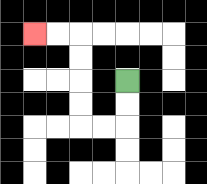{'start': '[5, 3]', 'end': '[1, 1]', 'path_directions': 'D,D,L,L,U,U,U,U,L,L', 'path_coordinates': '[[5, 3], [5, 4], [5, 5], [4, 5], [3, 5], [3, 4], [3, 3], [3, 2], [3, 1], [2, 1], [1, 1]]'}